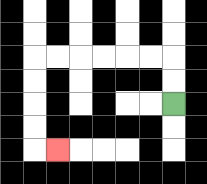{'start': '[7, 4]', 'end': '[2, 6]', 'path_directions': 'U,U,L,L,L,L,L,L,D,D,D,D,R', 'path_coordinates': '[[7, 4], [7, 3], [7, 2], [6, 2], [5, 2], [4, 2], [3, 2], [2, 2], [1, 2], [1, 3], [1, 4], [1, 5], [1, 6], [2, 6]]'}